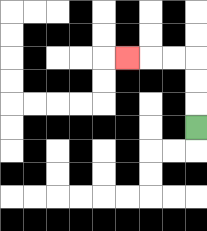{'start': '[8, 5]', 'end': '[5, 2]', 'path_directions': 'U,U,U,L,L,L', 'path_coordinates': '[[8, 5], [8, 4], [8, 3], [8, 2], [7, 2], [6, 2], [5, 2]]'}